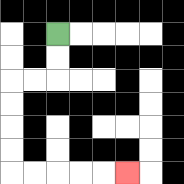{'start': '[2, 1]', 'end': '[5, 7]', 'path_directions': 'D,D,L,L,D,D,D,D,R,R,R,R,R', 'path_coordinates': '[[2, 1], [2, 2], [2, 3], [1, 3], [0, 3], [0, 4], [0, 5], [0, 6], [0, 7], [1, 7], [2, 7], [3, 7], [4, 7], [5, 7]]'}